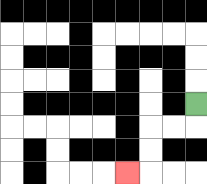{'start': '[8, 4]', 'end': '[5, 7]', 'path_directions': 'D,L,L,D,D,L', 'path_coordinates': '[[8, 4], [8, 5], [7, 5], [6, 5], [6, 6], [6, 7], [5, 7]]'}